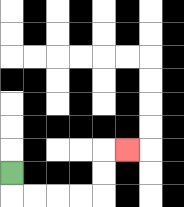{'start': '[0, 7]', 'end': '[5, 6]', 'path_directions': 'D,R,R,R,R,U,U,R', 'path_coordinates': '[[0, 7], [0, 8], [1, 8], [2, 8], [3, 8], [4, 8], [4, 7], [4, 6], [5, 6]]'}